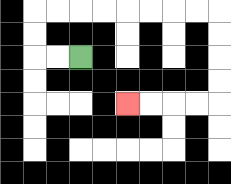{'start': '[3, 2]', 'end': '[5, 4]', 'path_directions': 'L,L,U,U,R,R,R,R,R,R,R,R,D,D,D,D,L,L,L,L', 'path_coordinates': '[[3, 2], [2, 2], [1, 2], [1, 1], [1, 0], [2, 0], [3, 0], [4, 0], [5, 0], [6, 0], [7, 0], [8, 0], [9, 0], [9, 1], [9, 2], [9, 3], [9, 4], [8, 4], [7, 4], [6, 4], [5, 4]]'}